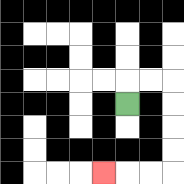{'start': '[5, 4]', 'end': '[4, 7]', 'path_directions': 'U,R,R,D,D,D,D,L,L,L', 'path_coordinates': '[[5, 4], [5, 3], [6, 3], [7, 3], [7, 4], [7, 5], [7, 6], [7, 7], [6, 7], [5, 7], [4, 7]]'}